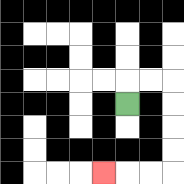{'start': '[5, 4]', 'end': '[4, 7]', 'path_directions': 'U,R,R,D,D,D,D,L,L,L', 'path_coordinates': '[[5, 4], [5, 3], [6, 3], [7, 3], [7, 4], [7, 5], [7, 6], [7, 7], [6, 7], [5, 7], [4, 7]]'}